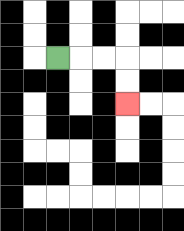{'start': '[2, 2]', 'end': '[5, 4]', 'path_directions': 'R,R,R,D,D', 'path_coordinates': '[[2, 2], [3, 2], [4, 2], [5, 2], [5, 3], [5, 4]]'}